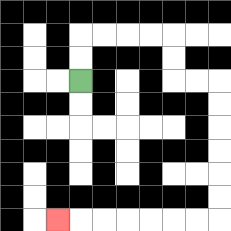{'start': '[3, 3]', 'end': '[2, 9]', 'path_directions': 'U,U,R,R,R,R,D,D,R,R,D,D,D,D,D,D,L,L,L,L,L,L,L', 'path_coordinates': '[[3, 3], [3, 2], [3, 1], [4, 1], [5, 1], [6, 1], [7, 1], [7, 2], [7, 3], [8, 3], [9, 3], [9, 4], [9, 5], [9, 6], [9, 7], [9, 8], [9, 9], [8, 9], [7, 9], [6, 9], [5, 9], [4, 9], [3, 9], [2, 9]]'}